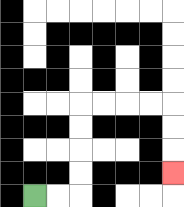{'start': '[1, 8]', 'end': '[7, 7]', 'path_directions': 'R,R,U,U,U,U,R,R,R,R,D,D,D', 'path_coordinates': '[[1, 8], [2, 8], [3, 8], [3, 7], [3, 6], [3, 5], [3, 4], [4, 4], [5, 4], [6, 4], [7, 4], [7, 5], [7, 6], [7, 7]]'}